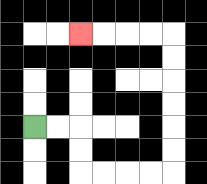{'start': '[1, 5]', 'end': '[3, 1]', 'path_directions': 'R,R,D,D,R,R,R,R,U,U,U,U,U,U,L,L,L,L', 'path_coordinates': '[[1, 5], [2, 5], [3, 5], [3, 6], [3, 7], [4, 7], [5, 7], [6, 7], [7, 7], [7, 6], [7, 5], [7, 4], [7, 3], [7, 2], [7, 1], [6, 1], [5, 1], [4, 1], [3, 1]]'}